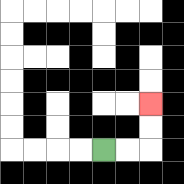{'start': '[4, 6]', 'end': '[6, 4]', 'path_directions': 'R,R,U,U', 'path_coordinates': '[[4, 6], [5, 6], [6, 6], [6, 5], [6, 4]]'}